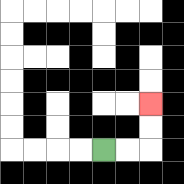{'start': '[4, 6]', 'end': '[6, 4]', 'path_directions': 'R,R,U,U', 'path_coordinates': '[[4, 6], [5, 6], [6, 6], [6, 5], [6, 4]]'}